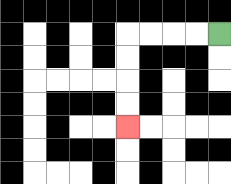{'start': '[9, 1]', 'end': '[5, 5]', 'path_directions': 'L,L,L,L,D,D,D,D', 'path_coordinates': '[[9, 1], [8, 1], [7, 1], [6, 1], [5, 1], [5, 2], [5, 3], [5, 4], [5, 5]]'}